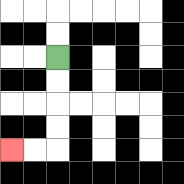{'start': '[2, 2]', 'end': '[0, 6]', 'path_directions': 'D,D,D,D,L,L', 'path_coordinates': '[[2, 2], [2, 3], [2, 4], [2, 5], [2, 6], [1, 6], [0, 6]]'}